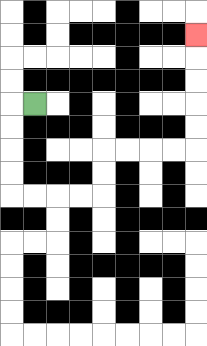{'start': '[1, 4]', 'end': '[8, 1]', 'path_directions': 'L,D,D,D,D,R,R,R,R,U,U,R,R,R,R,U,U,U,U,U', 'path_coordinates': '[[1, 4], [0, 4], [0, 5], [0, 6], [0, 7], [0, 8], [1, 8], [2, 8], [3, 8], [4, 8], [4, 7], [4, 6], [5, 6], [6, 6], [7, 6], [8, 6], [8, 5], [8, 4], [8, 3], [8, 2], [8, 1]]'}